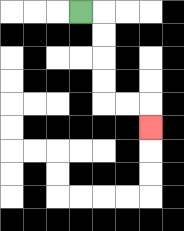{'start': '[3, 0]', 'end': '[6, 5]', 'path_directions': 'R,D,D,D,D,R,R,D', 'path_coordinates': '[[3, 0], [4, 0], [4, 1], [4, 2], [4, 3], [4, 4], [5, 4], [6, 4], [6, 5]]'}